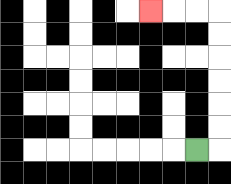{'start': '[8, 6]', 'end': '[6, 0]', 'path_directions': 'R,U,U,U,U,U,U,L,L,L', 'path_coordinates': '[[8, 6], [9, 6], [9, 5], [9, 4], [9, 3], [9, 2], [9, 1], [9, 0], [8, 0], [7, 0], [6, 0]]'}